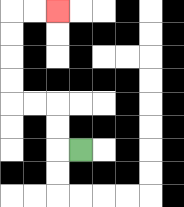{'start': '[3, 6]', 'end': '[2, 0]', 'path_directions': 'L,U,U,L,L,U,U,U,U,R,R', 'path_coordinates': '[[3, 6], [2, 6], [2, 5], [2, 4], [1, 4], [0, 4], [0, 3], [0, 2], [0, 1], [0, 0], [1, 0], [2, 0]]'}